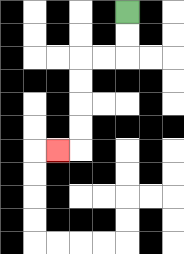{'start': '[5, 0]', 'end': '[2, 6]', 'path_directions': 'D,D,L,L,D,D,D,D,L', 'path_coordinates': '[[5, 0], [5, 1], [5, 2], [4, 2], [3, 2], [3, 3], [3, 4], [3, 5], [3, 6], [2, 6]]'}